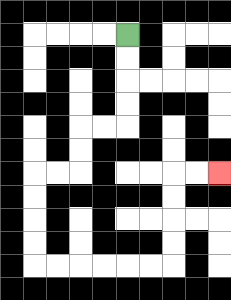{'start': '[5, 1]', 'end': '[9, 7]', 'path_directions': 'D,D,D,D,L,L,D,D,L,L,D,D,D,D,R,R,R,R,R,R,U,U,U,U,R,R', 'path_coordinates': '[[5, 1], [5, 2], [5, 3], [5, 4], [5, 5], [4, 5], [3, 5], [3, 6], [3, 7], [2, 7], [1, 7], [1, 8], [1, 9], [1, 10], [1, 11], [2, 11], [3, 11], [4, 11], [5, 11], [6, 11], [7, 11], [7, 10], [7, 9], [7, 8], [7, 7], [8, 7], [9, 7]]'}